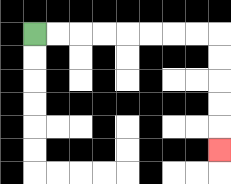{'start': '[1, 1]', 'end': '[9, 6]', 'path_directions': 'R,R,R,R,R,R,R,R,D,D,D,D,D', 'path_coordinates': '[[1, 1], [2, 1], [3, 1], [4, 1], [5, 1], [6, 1], [7, 1], [8, 1], [9, 1], [9, 2], [9, 3], [9, 4], [9, 5], [9, 6]]'}